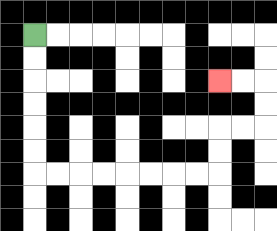{'start': '[1, 1]', 'end': '[9, 3]', 'path_directions': 'D,D,D,D,D,D,R,R,R,R,R,R,R,R,U,U,R,R,U,U,L,L', 'path_coordinates': '[[1, 1], [1, 2], [1, 3], [1, 4], [1, 5], [1, 6], [1, 7], [2, 7], [3, 7], [4, 7], [5, 7], [6, 7], [7, 7], [8, 7], [9, 7], [9, 6], [9, 5], [10, 5], [11, 5], [11, 4], [11, 3], [10, 3], [9, 3]]'}